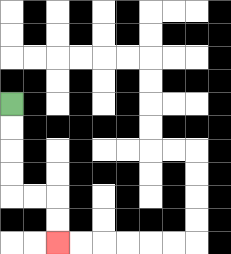{'start': '[0, 4]', 'end': '[2, 10]', 'path_directions': 'D,D,D,D,R,R,D,D', 'path_coordinates': '[[0, 4], [0, 5], [0, 6], [0, 7], [0, 8], [1, 8], [2, 8], [2, 9], [2, 10]]'}